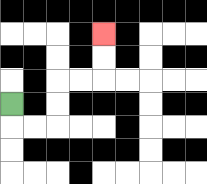{'start': '[0, 4]', 'end': '[4, 1]', 'path_directions': 'D,R,R,U,U,R,R,U,U', 'path_coordinates': '[[0, 4], [0, 5], [1, 5], [2, 5], [2, 4], [2, 3], [3, 3], [4, 3], [4, 2], [4, 1]]'}